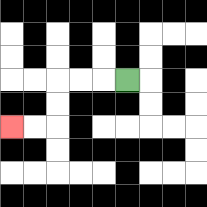{'start': '[5, 3]', 'end': '[0, 5]', 'path_directions': 'L,L,L,D,D,L,L', 'path_coordinates': '[[5, 3], [4, 3], [3, 3], [2, 3], [2, 4], [2, 5], [1, 5], [0, 5]]'}